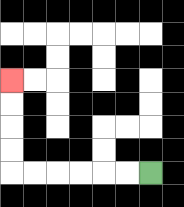{'start': '[6, 7]', 'end': '[0, 3]', 'path_directions': 'L,L,L,L,L,L,U,U,U,U', 'path_coordinates': '[[6, 7], [5, 7], [4, 7], [3, 7], [2, 7], [1, 7], [0, 7], [0, 6], [0, 5], [0, 4], [0, 3]]'}